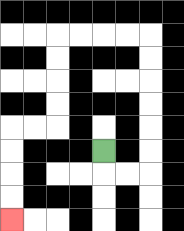{'start': '[4, 6]', 'end': '[0, 9]', 'path_directions': 'D,R,R,U,U,U,U,U,U,L,L,L,L,D,D,D,D,L,L,D,D,D,D', 'path_coordinates': '[[4, 6], [4, 7], [5, 7], [6, 7], [6, 6], [6, 5], [6, 4], [6, 3], [6, 2], [6, 1], [5, 1], [4, 1], [3, 1], [2, 1], [2, 2], [2, 3], [2, 4], [2, 5], [1, 5], [0, 5], [0, 6], [0, 7], [0, 8], [0, 9]]'}